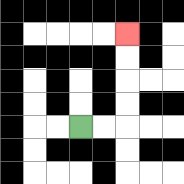{'start': '[3, 5]', 'end': '[5, 1]', 'path_directions': 'R,R,U,U,U,U', 'path_coordinates': '[[3, 5], [4, 5], [5, 5], [5, 4], [5, 3], [5, 2], [5, 1]]'}